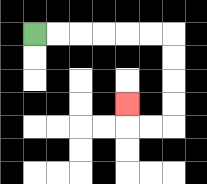{'start': '[1, 1]', 'end': '[5, 4]', 'path_directions': 'R,R,R,R,R,R,D,D,D,D,L,L,U', 'path_coordinates': '[[1, 1], [2, 1], [3, 1], [4, 1], [5, 1], [6, 1], [7, 1], [7, 2], [7, 3], [7, 4], [7, 5], [6, 5], [5, 5], [5, 4]]'}